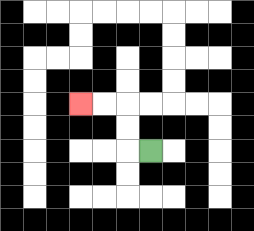{'start': '[6, 6]', 'end': '[3, 4]', 'path_directions': 'L,U,U,L,L', 'path_coordinates': '[[6, 6], [5, 6], [5, 5], [5, 4], [4, 4], [3, 4]]'}